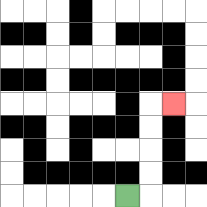{'start': '[5, 8]', 'end': '[7, 4]', 'path_directions': 'R,U,U,U,U,R', 'path_coordinates': '[[5, 8], [6, 8], [6, 7], [6, 6], [6, 5], [6, 4], [7, 4]]'}